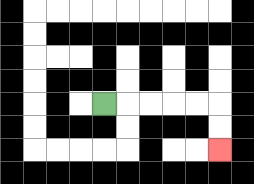{'start': '[4, 4]', 'end': '[9, 6]', 'path_directions': 'R,R,R,R,R,D,D', 'path_coordinates': '[[4, 4], [5, 4], [6, 4], [7, 4], [8, 4], [9, 4], [9, 5], [9, 6]]'}